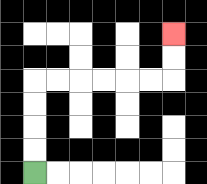{'start': '[1, 7]', 'end': '[7, 1]', 'path_directions': 'U,U,U,U,R,R,R,R,R,R,U,U', 'path_coordinates': '[[1, 7], [1, 6], [1, 5], [1, 4], [1, 3], [2, 3], [3, 3], [4, 3], [5, 3], [6, 3], [7, 3], [7, 2], [7, 1]]'}